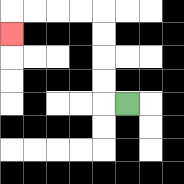{'start': '[5, 4]', 'end': '[0, 1]', 'path_directions': 'L,U,U,U,U,L,L,L,L,D', 'path_coordinates': '[[5, 4], [4, 4], [4, 3], [4, 2], [4, 1], [4, 0], [3, 0], [2, 0], [1, 0], [0, 0], [0, 1]]'}